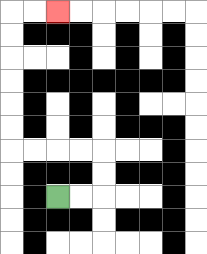{'start': '[2, 8]', 'end': '[2, 0]', 'path_directions': 'R,R,U,U,L,L,L,L,U,U,U,U,U,U,R,R', 'path_coordinates': '[[2, 8], [3, 8], [4, 8], [4, 7], [4, 6], [3, 6], [2, 6], [1, 6], [0, 6], [0, 5], [0, 4], [0, 3], [0, 2], [0, 1], [0, 0], [1, 0], [2, 0]]'}